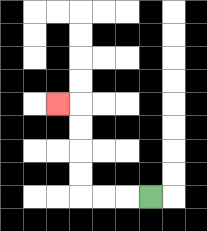{'start': '[6, 8]', 'end': '[2, 4]', 'path_directions': 'L,L,L,U,U,U,U,L', 'path_coordinates': '[[6, 8], [5, 8], [4, 8], [3, 8], [3, 7], [3, 6], [3, 5], [3, 4], [2, 4]]'}